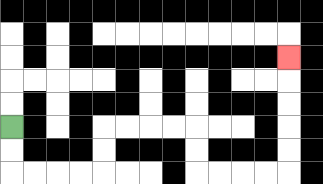{'start': '[0, 5]', 'end': '[12, 2]', 'path_directions': 'D,D,R,R,R,R,U,U,R,R,R,R,D,D,R,R,R,R,U,U,U,U,U', 'path_coordinates': '[[0, 5], [0, 6], [0, 7], [1, 7], [2, 7], [3, 7], [4, 7], [4, 6], [4, 5], [5, 5], [6, 5], [7, 5], [8, 5], [8, 6], [8, 7], [9, 7], [10, 7], [11, 7], [12, 7], [12, 6], [12, 5], [12, 4], [12, 3], [12, 2]]'}